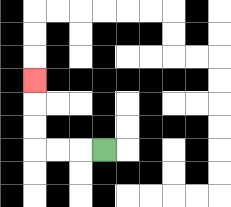{'start': '[4, 6]', 'end': '[1, 3]', 'path_directions': 'L,L,L,U,U,U', 'path_coordinates': '[[4, 6], [3, 6], [2, 6], [1, 6], [1, 5], [1, 4], [1, 3]]'}